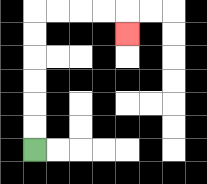{'start': '[1, 6]', 'end': '[5, 1]', 'path_directions': 'U,U,U,U,U,U,R,R,R,R,D', 'path_coordinates': '[[1, 6], [1, 5], [1, 4], [1, 3], [1, 2], [1, 1], [1, 0], [2, 0], [3, 0], [4, 0], [5, 0], [5, 1]]'}